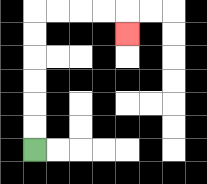{'start': '[1, 6]', 'end': '[5, 1]', 'path_directions': 'U,U,U,U,U,U,R,R,R,R,D', 'path_coordinates': '[[1, 6], [1, 5], [1, 4], [1, 3], [1, 2], [1, 1], [1, 0], [2, 0], [3, 0], [4, 0], [5, 0], [5, 1]]'}